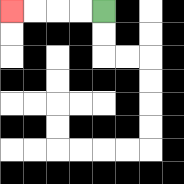{'start': '[4, 0]', 'end': '[0, 0]', 'path_directions': 'L,L,L,L', 'path_coordinates': '[[4, 0], [3, 0], [2, 0], [1, 0], [0, 0]]'}